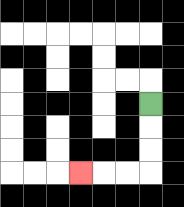{'start': '[6, 4]', 'end': '[3, 7]', 'path_directions': 'D,D,D,L,L,L', 'path_coordinates': '[[6, 4], [6, 5], [6, 6], [6, 7], [5, 7], [4, 7], [3, 7]]'}